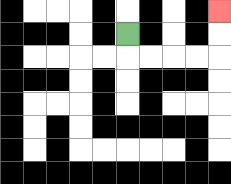{'start': '[5, 1]', 'end': '[9, 0]', 'path_directions': 'D,R,R,R,R,U,U', 'path_coordinates': '[[5, 1], [5, 2], [6, 2], [7, 2], [8, 2], [9, 2], [9, 1], [9, 0]]'}